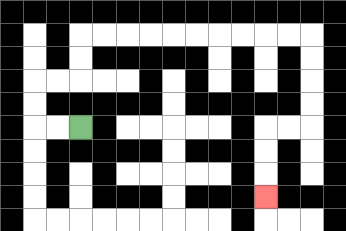{'start': '[3, 5]', 'end': '[11, 8]', 'path_directions': 'L,L,U,U,R,R,U,U,R,R,R,R,R,R,R,R,R,R,D,D,D,D,L,L,D,D,D', 'path_coordinates': '[[3, 5], [2, 5], [1, 5], [1, 4], [1, 3], [2, 3], [3, 3], [3, 2], [3, 1], [4, 1], [5, 1], [6, 1], [7, 1], [8, 1], [9, 1], [10, 1], [11, 1], [12, 1], [13, 1], [13, 2], [13, 3], [13, 4], [13, 5], [12, 5], [11, 5], [11, 6], [11, 7], [11, 8]]'}